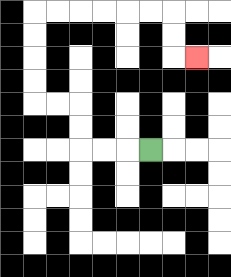{'start': '[6, 6]', 'end': '[8, 2]', 'path_directions': 'L,L,L,U,U,L,L,U,U,U,U,R,R,R,R,R,R,D,D,R', 'path_coordinates': '[[6, 6], [5, 6], [4, 6], [3, 6], [3, 5], [3, 4], [2, 4], [1, 4], [1, 3], [1, 2], [1, 1], [1, 0], [2, 0], [3, 0], [4, 0], [5, 0], [6, 0], [7, 0], [7, 1], [7, 2], [8, 2]]'}